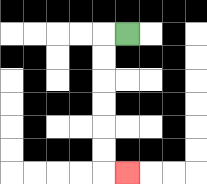{'start': '[5, 1]', 'end': '[5, 7]', 'path_directions': 'L,D,D,D,D,D,D,R', 'path_coordinates': '[[5, 1], [4, 1], [4, 2], [4, 3], [4, 4], [4, 5], [4, 6], [4, 7], [5, 7]]'}